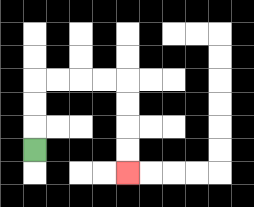{'start': '[1, 6]', 'end': '[5, 7]', 'path_directions': 'U,U,U,R,R,R,R,D,D,D,D', 'path_coordinates': '[[1, 6], [1, 5], [1, 4], [1, 3], [2, 3], [3, 3], [4, 3], [5, 3], [5, 4], [5, 5], [5, 6], [5, 7]]'}